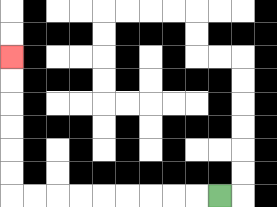{'start': '[9, 8]', 'end': '[0, 2]', 'path_directions': 'L,L,L,L,L,L,L,L,L,U,U,U,U,U,U', 'path_coordinates': '[[9, 8], [8, 8], [7, 8], [6, 8], [5, 8], [4, 8], [3, 8], [2, 8], [1, 8], [0, 8], [0, 7], [0, 6], [0, 5], [0, 4], [0, 3], [0, 2]]'}